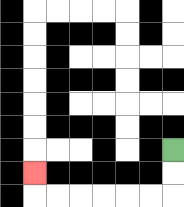{'start': '[7, 6]', 'end': '[1, 7]', 'path_directions': 'D,D,L,L,L,L,L,L,U', 'path_coordinates': '[[7, 6], [7, 7], [7, 8], [6, 8], [5, 8], [4, 8], [3, 8], [2, 8], [1, 8], [1, 7]]'}